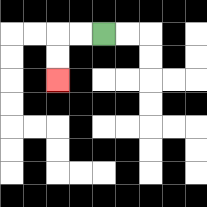{'start': '[4, 1]', 'end': '[2, 3]', 'path_directions': 'L,L,D,D', 'path_coordinates': '[[4, 1], [3, 1], [2, 1], [2, 2], [2, 3]]'}